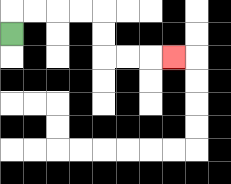{'start': '[0, 1]', 'end': '[7, 2]', 'path_directions': 'U,R,R,R,R,D,D,R,R,R', 'path_coordinates': '[[0, 1], [0, 0], [1, 0], [2, 0], [3, 0], [4, 0], [4, 1], [4, 2], [5, 2], [6, 2], [7, 2]]'}